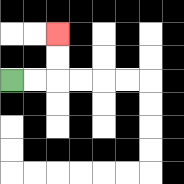{'start': '[0, 3]', 'end': '[2, 1]', 'path_directions': 'R,R,U,U', 'path_coordinates': '[[0, 3], [1, 3], [2, 3], [2, 2], [2, 1]]'}